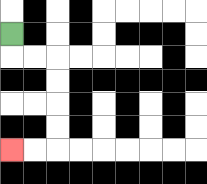{'start': '[0, 1]', 'end': '[0, 6]', 'path_directions': 'D,R,R,D,D,D,D,L,L', 'path_coordinates': '[[0, 1], [0, 2], [1, 2], [2, 2], [2, 3], [2, 4], [2, 5], [2, 6], [1, 6], [0, 6]]'}